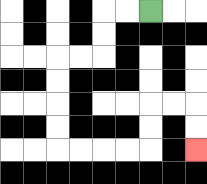{'start': '[6, 0]', 'end': '[8, 6]', 'path_directions': 'L,L,D,D,L,L,D,D,D,D,R,R,R,R,U,U,R,R,D,D', 'path_coordinates': '[[6, 0], [5, 0], [4, 0], [4, 1], [4, 2], [3, 2], [2, 2], [2, 3], [2, 4], [2, 5], [2, 6], [3, 6], [4, 6], [5, 6], [6, 6], [6, 5], [6, 4], [7, 4], [8, 4], [8, 5], [8, 6]]'}